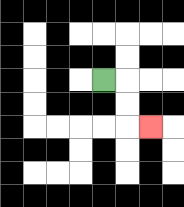{'start': '[4, 3]', 'end': '[6, 5]', 'path_directions': 'R,D,D,R', 'path_coordinates': '[[4, 3], [5, 3], [5, 4], [5, 5], [6, 5]]'}